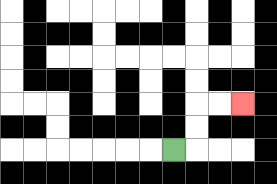{'start': '[7, 6]', 'end': '[10, 4]', 'path_directions': 'R,U,U,R,R', 'path_coordinates': '[[7, 6], [8, 6], [8, 5], [8, 4], [9, 4], [10, 4]]'}